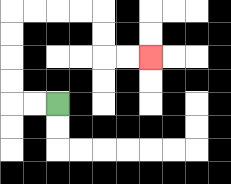{'start': '[2, 4]', 'end': '[6, 2]', 'path_directions': 'L,L,U,U,U,U,R,R,R,R,D,D,R,R', 'path_coordinates': '[[2, 4], [1, 4], [0, 4], [0, 3], [0, 2], [0, 1], [0, 0], [1, 0], [2, 0], [3, 0], [4, 0], [4, 1], [4, 2], [5, 2], [6, 2]]'}